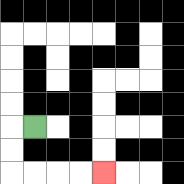{'start': '[1, 5]', 'end': '[4, 7]', 'path_directions': 'L,D,D,R,R,R,R', 'path_coordinates': '[[1, 5], [0, 5], [0, 6], [0, 7], [1, 7], [2, 7], [3, 7], [4, 7]]'}